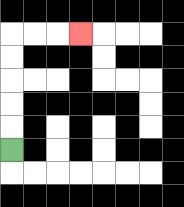{'start': '[0, 6]', 'end': '[3, 1]', 'path_directions': 'U,U,U,U,U,R,R,R', 'path_coordinates': '[[0, 6], [0, 5], [0, 4], [0, 3], [0, 2], [0, 1], [1, 1], [2, 1], [3, 1]]'}